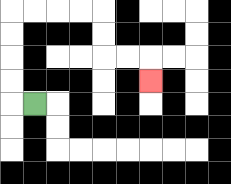{'start': '[1, 4]', 'end': '[6, 3]', 'path_directions': 'L,U,U,U,U,R,R,R,R,D,D,R,R,D', 'path_coordinates': '[[1, 4], [0, 4], [0, 3], [0, 2], [0, 1], [0, 0], [1, 0], [2, 0], [3, 0], [4, 0], [4, 1], [4, 2], [5, 2], [6, 2], [6, 3]]'}